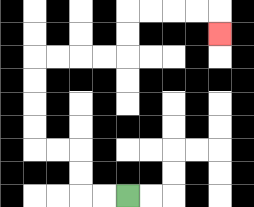{'start': '[5, 8]', 'end': '[9, 1]', 'path_directions': 'L,L,U,U,L,L,U,U,U,U,R,R,R,R,U,U,R,R,R,R,D', 'path_coordinates': '[[5, 8], [4, 8], [3, 8], [3, 7], [3, 6], [2, 6], [1, 6], [1, 5], [1, 4], [1, 3], [1, 2], [2, 2], [3, 2], [4, 2], [5, 2], [5, 1], [5, 0], [6, 0], [7, 0], [8, 0], [9, 0], [9, 1]]'}